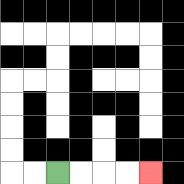{'start': '[2, 7]', 'end': '[6, 7]', 'path_directions': 'R,R,R,R', 'path_coordinates': '[[2, 7], [3, 7], [4, 7], [5, 7], [6, 7]]'}